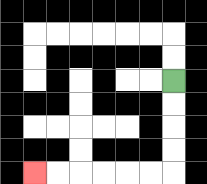{'start': '[7, 3]', 'end': '[1, 7]', 'path_directions': 'D,D,D,D,L,L,L,L,L,L', 'path_coordinates': '[[7, 3], [7, 4], [7, 5], [7, 6], [7, 7], [6, 7], [5, 7], [4, 7], [3, 7], [2, 7], [1, 7]]'}